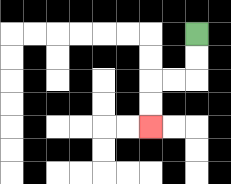{'start': '[8, 1]', 'end': '[6, 5]', 'path_directions': 'D,D,L,L,D,D', 'path_coordinates': '[[8, 1], [8, 2], [8, 3], [7, 3], [6, 3], [6, 4], [6, 5]]'}